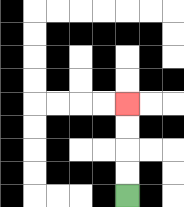{'start': '[5, 8]', 'end': '[5, 4]', 'path_directions': 'U,U,U,U', 'path_coordinates': '[[5, 8], [5, 7], [5, 6], [5, 5], [5, 4]]'}